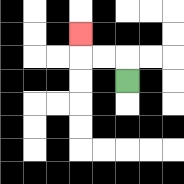{'start': '[5, 3]', 'end': '[3, 1]', 'path_directions': 'U,L,L,U', 'path_coordinates': '[[5, 3], [5, 2], [4, 2], [3, 2], [3, 1]]'}